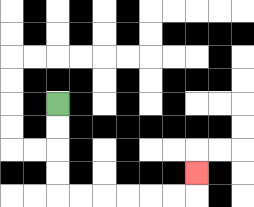{'start': '[2, 4]', 'end': '[8, 7]', 'path_directions': 'D,D,D,D,R,R,R,R,R,R,U', 'path_coordinates': '[[2, 4], [2, 5], [2, 6], [2, 7], [2, 8], [3, 8], [4, 8], [5, 8], [6, 8], [7, 8], [8, 8], [8, 7]]'}